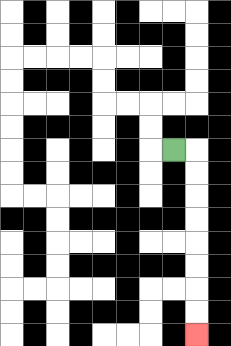{'start': '[7, 6]', 'end': '[8, 14]', 'path_directions': 'R,D,D,D,D,D,D,D,D', 'path_coordinates': '[[7, 6], [8, 6], [8, 7], [8, 8], [8, 9], [8, 10], [8, 11], [8, 12], [8, 13], [8, 14]]'}